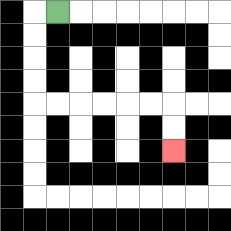{'start': '[2, 0]', 'end': '[7, 6]', 'path_directions': 'L,D,D,D,D,R,R,R,R,R,R,D,D', 'path_coordinates': '[[2, 0], [1, 0], [1, 1], [1, 2], [1, 3], [1, 4], [2, 4], [3, 4], [4, 4], [5, 4], [6, 4], [7, 4], [7, 5], [7, 6]]'}